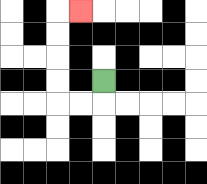{'start': '[4, 3]', 'end': '[3, 0]', 'path_directions': 'D,L,L,U,U,U,U,R', 'path_coordinates': '[[4, 3], [4, 4], [3, 4], [2, 4], [2, 3], [2, 2], [2, 1], [2, 0], [3, 0]]'}